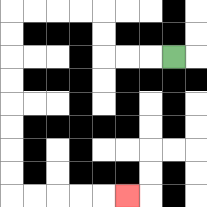{'start': '[7, 2]', 'end': '[5, 8]', 'path_directions': 'L,L,L,U,U,L,L,L,L,D,D,D,D,D,D,D,D,R,R,R,R,R', 'path_coordinates': '[[7, 2], [6, 2], [5, 2], [4, 2], [4, 1], [4, 0], [3, 0], [2, 0], [1, 0], [0, 0], [0, 1], [0, 2], [0, 3], [0, 4], [0, 5], [0, 6], [0, 7], [0, 8], [1, 8], [2, 8], [3, 8], [4, 8], [5, 8]]'}